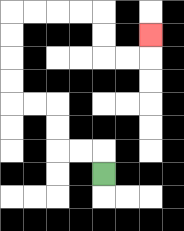{'start': '[4, 7]', 'end': '[6, 1]', 'path_directions': 'U,L,L,U,U,L,L,U,U,U,U,R,R,R,R,D,D,R,R,U', 'path_coordinates': '[[4, 7], [4, 6], [3, 6], [2, 6], [2, 5], [2, 4], [1, 4], [0, 4], [0, 3], [0, 2], [0, 1], [0, 0], [1, 0], [2, 0], [3, 0], [4, 0], [4, 1], [4, 2], [5, 2], [6, 2], [6, 1]]'}